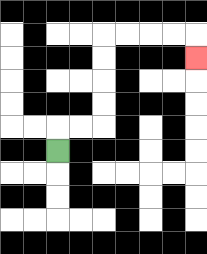{'start': '[2, 6]', 'end': '[8, 2]', 'path_directions': 'U,R,R,U,U,U,U,R,R,R,R,D', 'path_coordinates': '[[2, 6], [2, 5], [3, 5], [4, 5], [4, 4], [4, 3], [4, 2], [4, 1], [5, 1], [6, 1], [7, 1], [8, 1], [8, 2]]'}